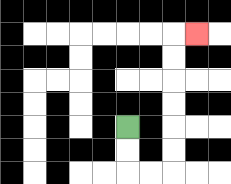{'start': '[5, 5]', 'end': '[8, 1]', 'path_directions': 'D,D,R,R,U,U,U,U,U,U,R', 'path_coordinates': '[[5, 5], [5, 6], [5, 7], [6, 7], [7, 7], [7, 6], [7, 5], [7, 4], [7, 3], [7, 2], [7, 1], [8, 1]]'}